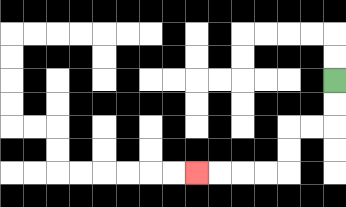{'start': '[14, 3]', 'end': '[8, 7]', 'path_directions': 'D,D,L,L,D,D,L,L,L,L', 'path_coordinates': '[[14, 3], [14, 4], [14, 5], [13, 5], [12, 5], [12, 6], [12, 7], [11, 7], [10, 7], [9, 7], [8, 7]]'}